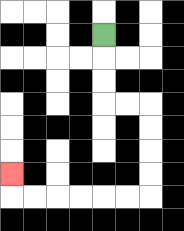{'start': '[4, 1]', 'end': '[0, 7]', 'path_directions': 'D,D,D,R,R,D,D,D,D,L,L,L,L,L,L,U', 'path_coordinates': '[[4, 1], [4, 2], [4, 3], [4, 4], [5, 4], [6, 4], [6, 5], [6, 6], [6, 7], [6, 8], [5, 8], [4, 8], [3, 8], [2, 8], [1, 8], [0, 8], [0, 7]]'}